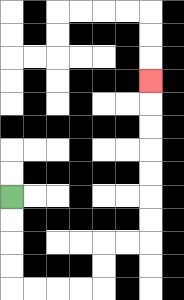{'start': '[0, 8]', 'end': '[6, 3]', 'path_directions': 'D,D,D,D,R,R,R,R,U,U,R,R,U,U,U,U,U,U,U', 'path_coordinates': '[[0, 8], [0, 9], [0, 10], [0, 11], [0, 12], [1, 12], [2, 12], [3, 12], [4, 12], [4, 11], [4, 10], [5, 10], [6, 10], [6, 9], [6, 8], [6, 7], [6, 6], [6, 5], [6, 4], [6, 3]]'}